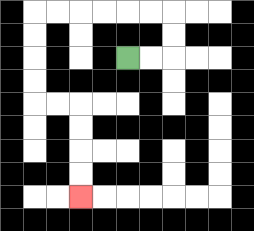{'start': '[5, 2]', 'end': '[3, 8]', 'path_directions': 'R,R,U,U,L,L,L,L,L,L,D,D,D,D,R,R,D,D,D,D', 'path_coordinates': '[[5, 2], [6, 2], [7, 2], [7, 1], [7, 0], [6, 0], [5, 0], [4, 0], [3, 0], [2, 0], [1, 0], [1, 1], [1, 2], [1, 3], [1, 4], [2, 4], [3, 4], [3, 5], [3, 6], [3, 7], [3, 8]]'}